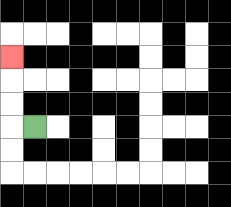{'start': '[1, 5]', 'end': '[0, 2]', 'path_directions': 'L,U,U,U', 'path_coordinates': '[[1, 5], [0, 5], [0, 4], [0, 3], [0, 2]]'}